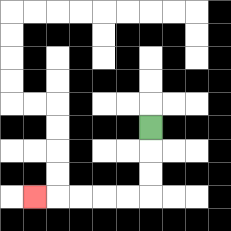{'start': '[6, 5]', 'end': '[1, 8]', 'path_directions': 'D,D,D,L,L,L,L,L', 'path_coordinates': '[[6, 5], [6, 6], [6, 7], [6, 8], [5, 8], [4, 8], [3, 8], [2, 8], [1, 8]]'}